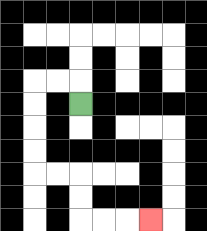{'start': '[3, 4]', 'end': '[6, 9]', 'path_directions': 'U,L,L,D,D,D,D,R,R,D,D,R,R,R', 'path_coordinates': '[[3, 4], [3, 3], [2, 3], [1, 3], [1, 4], [1, 5], [1, 6], [1, 7], [2, 7], [3, 7], [3, 8], [3, 9], [4, 9], [5, 9], [6, 9]]'}